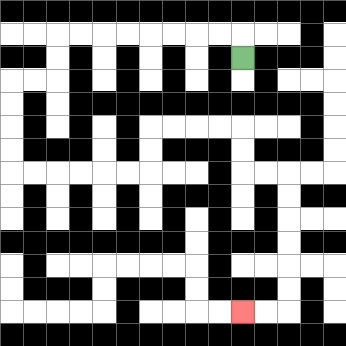{'start': '[10, 2]', 'end': '[10, 13]', 'path_directions': 'U,L,L,L,L,L,L,L,L,D,D,L,L,D,D,D,D,R,R,R,R,R,R,U,U,R,R,R,R,D,D,R,R,D,D,D,D,D,D,L,L', 'path_coordinates': '[[10, 2], [10, 1], [9, 1], [8, 1], [7, 1], [6, 1], [5, 1], [4, 1], [3, 1], [2, 1], [2, 2], [2, 3], [1, 3], [0, 3], [0, 4], [0, 5], [0, 6], [0, 7], [1, 7], [2, 7], [3, 7], [4, 7], [5, 7], [6, 7], [6, 6], [6, 5], [7, 5], [8, 5], [9, 5], [10, 5], [10, 6], [10, 7], [11, 7], [12, 7], [12, 8], [12, 9], [12, 10], [12, 11], [12, 12], [12, 13], [11, 13], [10, 13]]'}